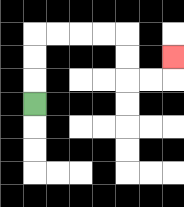{'start': '[1, 4]', 'end': '[7, 2]', 'path_directions': 'U,U,U,R,R,R,R,D,D,R,R,U', 'path_coordinates': '[[1, 4], [1, 3], [1, 2], [1, 1], [2, 1], [3, 1], [4, 1], [5, 1], [5, 2], [5, 3], [6, 3], [7, 3], [7, 2]]'}